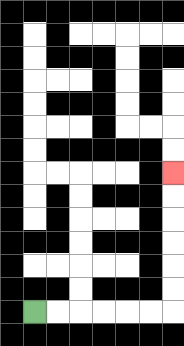{'start': '[1, 13]', 'end': '[7, 7]', 'path_directions': 'R,R,R,R,R,R,U,U,U,U,U,U', 'path_coordinates': '[[1, 13], [2, 13], [3, 13], [4, 13], [5, 13], [6, 13], [7, 13], [7, 12], [7, 11], [7, 10], [7, 9], [7, 8], [7, 7]]'}